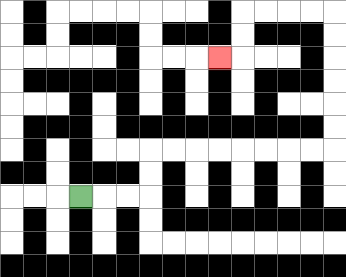{'start': '[3, 8]', 'end': '[9, 2]', 'path_directions': 'R,R,R,U,U,R,R,R,R,R,R,R,R,U,U,U,U,U,U,L,L,L,L,D,D,L', 'path_coordinates': '[[3, 8], [4, 8], [5, 8], [6, 8], [6, 7], [6, 6], [7, 6], [8, 6], [9, 6], [10, 6], [11, 6], [12, 6], [13, 6], [14, 6], [14, 5], [14, 4], [14, 3], [14, 2], [14, 1], [14, 0], [13, 0], [12, 0], [11, 0], [10, 0], [10, 1], [10, 2], [9, 2]]'}